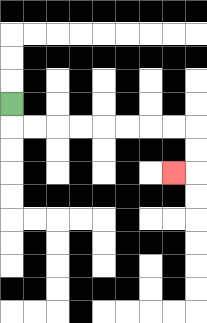{'start': '[0, 4]', 'end': '[7, 7]', 'path_directions': 'D,R,R,R,R,R,R,R,R,D,D,L', 'path_coordinates': '[[0, 4], [0, 5], [1, 5], [2, 5], [3, 5], [4, 5], [5, 5], [6, 5], [7, 5], [8, 5], [8, 6], [8, 7], [7, 7]]'}